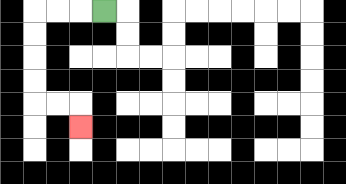{'start': '[4, 0]', 'end': '[3, 5]', 'path_directions': 'L,L,L,D,D,D,D,R,R,D', 'path_coordinates': '[[4, 0], [3, 0], [2, 0], [1, 0], [1, 1], [1, 2], [1, 3], [1, 4], [2, 4], [3, 4], [3, 5]]'}